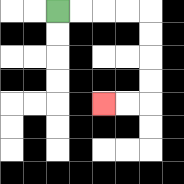{'start': '[2, 0]', 'end': '[4, 4]', 'path_directions': 'R,R,R,R,D,D,D,D,L,L', 'path_coordinates': '[[2, 0], [3, 0], [4, 0], [5, 0], [6, 0], [6, 1], [6, 2], [6, 3], [6, 4], [5, 4], [4, 4]]'}